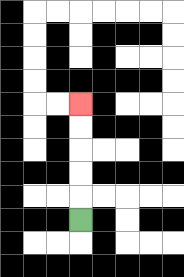{'start': '[3, 9]', 'end': '[3, 4]', 'path_directions': 'U,U,U,U,U', 'path_coordinates': '[[3, 9], [3, 8], [3, 7], [3, 6], [3, 5], [3, 4]]'}